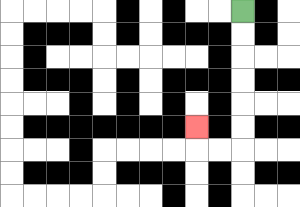{'start': '[10, 0]', 'end': '[8, 5]', 'path_directions': 'D,D,D,D,D,D,L,L,U', 'path_coordinates': '[[10, 0], [10, 1], [10, 2], [10, 3], [10, 4], [10, 5], [10, 6], [9, 6], [8, 6], [8, 5]]'}